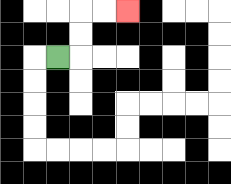{'start': '[2, 2]', 'end': '[5, 0]', 'path_directions': 'R,U,U,R,R', 'path_coordinates': '[[2, 2], [3, 2], [3, 1], [3, 0], [4, 0], [5, 0]]'}